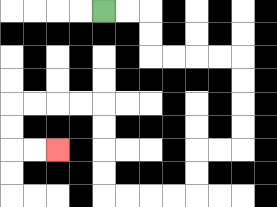{'start': '[4, 0]', 'end': '[2, 6]', 'path_directions': 'R,R,D,D,R,R,R,R,D,D,D,D,L,L,D,D,L,L,L,L,U,U,U,U,L,L,L,L,D,D,R,R', 'path_coordinates': '[[4, 0], [5, 0], [6, 0], [6, 1], [6, 2], [7, 2], [8, 2], [9, 2], [10, 2], [10, 3], [10, 4], [10, 5], [10, 6], [9, 6], [8, 6], [8, 7], [8, 8], [7, 8], [6, 8], [5, 8], [4, 8], [4, 7], [4, 6], [4, 5], [4, 4], [3, 4], [2, 4], [1, 4], [0, 4], [0, 5], [0, 6], [1, 6], [2, 6]]'}